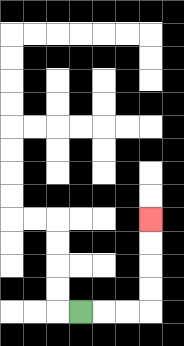{'start': '[3, 13]', 'end': '[6, 9]', 'path_directions': 'R,R,R,U,U,U,U', 'path_coordinates': '[[3, 13], [4, 13], [5, 13], [6, 13], [6, 12], [6, 11], [6, 10], [6, 9]]'}